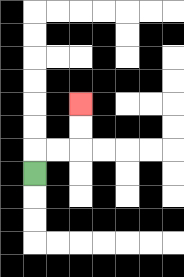{'start': '[1, 7]', 'end': '[3, 4]', 'path_directions': 'U,R,R,U,U', 'path_coordinates': '[[1, 7], [1, 6], [2, 6], [3, 6], [3, 5], [3, 4]]'}